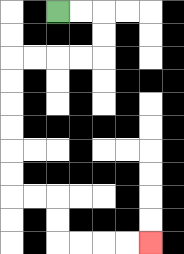{'start': '[2, 0]', 'end': '[6, 10]', 'path_directions': 'R,R,D,D,L,L,L,L,D,D,D,D,D,D,R,R,D,D,R,R,R,R', 'path_coordinates': '[[2, 0], [3, 0], [4, 0], [4, 1], [4, 2], [3, 2], [2, 2], [1, 2], [0, 2], [0, 3], [0, 4], [0, 5], [0, 6], [0, 7], [0, 8], [1, 8], [2, 8], [2, 9], [2, 10], [3, 10], [4, 10], [5, 10], [6, 10]]'}